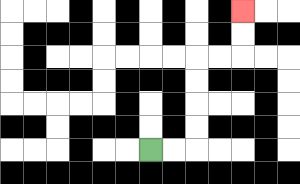{'start': '[6, 6]', 'end': '[10, 0]', 'path_directions': 'R,R,U,U,U,U,R,R,U,U', 'path_coordinates': '[[6, 6], [7, 6], [8, 6], [8, 5], [8, 4], [8, 3], [8, 2], [9, 2], [10, 2], [10, 1], [10, 0]]'}